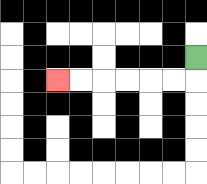{'start': '[8, 2]', 'end': '[2, 3]', 'path_directions': 'D,L,L,L,L,L,L', 'path_coordinates': '[[8, 2], [8, 3], [7, 3], [6, 3], [5, 3], [4, 3], [3, 3], [2, 3]]'}